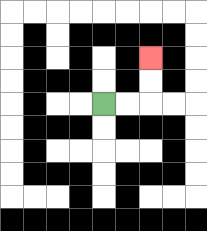{'start': '[4, 4]', 'end': '[6, 2]', 'path_directions': 'R,R,U,U', 'path_coordinates': '[[4, 4], [5, 4], [6, 4], [6, 3], [6, 2]]'}